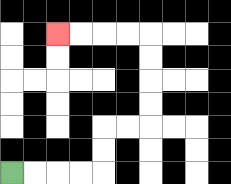{'start': '[0, 7]', 'end': '[2, 1]', 'path_directions': 'R,R,R,R,U,U,R,R,U,U,U,U,L,L,L,L', 'path_coordinates': '[[0, 7], [1, 7], [2, 7], [3, 7], [4, 7], [4, 6], [4, 5], [5, 5], [6, 5], [6, 4], [6, 3], [6, 2], [6, 1], [5, 1], [4, 1], [3, 1], [2, 1]]'}